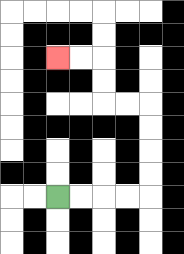{'start': '[2, 8]', 'end': '[2, 2]', 'path_directions': 'R,R,R,R,U,U,U,U,L,L,U,U,L,L', 'path_coordinates': '[[2, 8], [3, 8], [4, 8], [5, 8], [6, 8], [6, 7], [6, 6], [6, 5], [6, 4], [5, 4], [4, 4], [4, 3], [4, 2], [3, 2], [2, 2]]'}